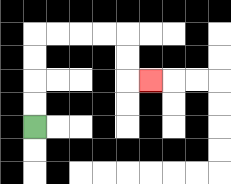{'start': '[1, 5]', 'end': '[6, 3]', 'path_directions': 'U,U,U,U,R,R,R,R,D,D,R', 'path_coordinates': '[[1, 5], [1, 4], [1, 3], [1, 2], [1, 1], [2, 1], [3, 1], [4, 1], [5, 1], [5, 2], [5, 3], [6, 3]]'}